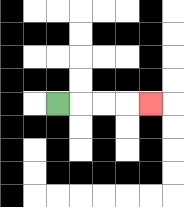{'start': '[2, 4]', 'end': '[6, 4]', 'path_directions': 'R,R,R,R', 'path_coordinates': '[[2, 4], [3, 4], [4, 4], [5, 4], [6, 4]]'}